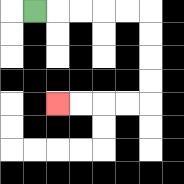{'start': '[1, 0]', 'end': '[2, 4]', 'path_directions': 'R,R,R,R,R,D,D,D,D,L,L,L,L', 'path_coordinates': '[[1, 0], [2, 0], [3, 0], [4, 0], [5, 0], [6, 0], [6, 1], [6, 2], [6, 3], [6, 4], [5, 4], [4, 4], [3, 4], [2, 4]]'}